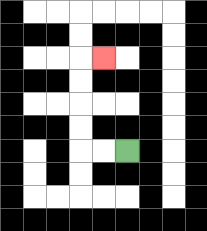{'start': '[5, 6]', 'end': '[4, 2]', 'path_directions': 'L,L,U,U,U,U,R', 'path_coordinates': '[[5, 6], [4, 6], [3, 6], [3, 5], [3, 4], [3, 3], [3, 2], [4, 2]]'}